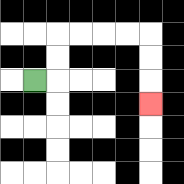{'start': '[1, 3]', 'end': '[6, 4]', 'path_directions': 'R,U,U,R,R,R,R,D,D,D', 'path_coordinates': '[[1, 3], [2, 3], [2, 2], [2, 1], [3, 1], [4, 1], [5, 1], [6, 1], [6, 2], [6, 3], [6, 4]]'}